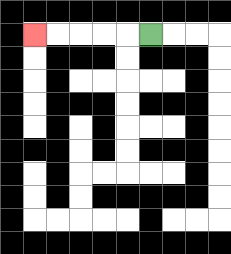{'start': '[6, 1]', 'end': '[1, 1]', 'path_directions': 'L,L,L,L,L', 'path_coordinates': '[[6, 1], [5, 1], [4, 1], [3, 1], [2, 1], [1, 1]]'}